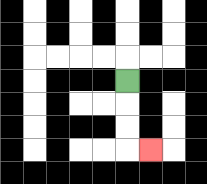{'start': '[5, 3]', 'end': '[6, 6]', 'path_directions': 'D,D,D,R', 'path_coordinates': '[[5, 3], [5, 4], [5, 5], [5, 6], [6, 6]]'}